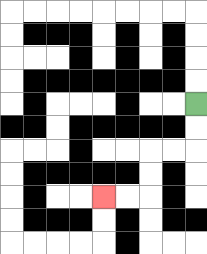{'start': '[8, 4]', 'end': '[4, 8]', 'path_directions': 'D,D,L,L,D,D,L,L', 'path_coordinates': '[[8, 4], [8, 5], [8, 6], [7, 6], [6, 6], [6, 7], [6, 8], [5, 8], [4, 8]]'}